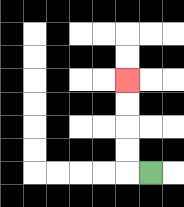{'start': '[6, 7]', 'end': '[5, 3]', 'path_directions': 'L,U,U,U,U', 'path_coordinates': '[[6, 7], [5, 7], [5, 6], [5, 5], [5, 4], [5, 3]]'}